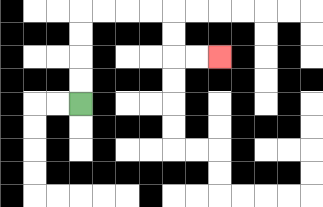{'start': '[3, 4]', 'end': '[9, 2]', 'path_directions': 'U,U,U,U,R,R,R,R,D,D,R,R', 'path_coordinates': '[[3, 4], [3, 3], [3, 2], [3, 1], [3, 0], [4, 0], [5, 0], [6, 0], [7, 0], [7, 1], [7, 2], [8, 2], [9, 2]]'}